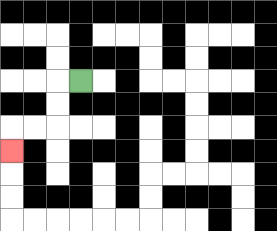{'start': '[3, 3]', 'end': '[0, 6]', 'path_directions': 'L,D,D,L,L,D', 'path_coordinates': '[[3, 3], [2, 3], [2, 4], [2, 5], [1, 5], [0, 5], [0, 6]]'}